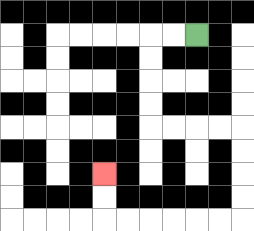{'start': '[8, 1]', 'end': '[4, 7]', 'path_directions': 'L,L,D,D,D,D,R,R,R,R,D,D,D,D,L,L,L,L,L,L,U,U', 'path_coordinates': '[[8, 1], [7, 1], [6, 1], [6, 2], [6, 3], [6, 4], [6, 5], [7, 5], [8, 5], [9, 5], [10, 5], [10, 6], [10, 7], [10, 8], [10, 9], [9, 9], [8, 9], [7, 9], [6, 9], [5, 9], [4, 9], [4, 8], [4, 7]]'}